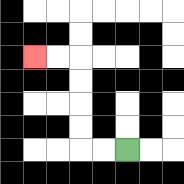{'start': '[5, 6]', 'end': '[1, 2]', 'path_directions': 'L,L,U,U,U,U,L,L', 'path_coordinates': '[[5, 6], [4, 6], [3, 6], [3, 5], [3, 4], [3, 3], [3, 2], [2, 2], [1, 2]]'}